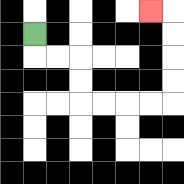{'start': '[1, 1]', 'end': '[6, 0]', 'path_directions': 'D,R,R,D,D,R,R,R,R,U,U,U,U,L', 'path_coordinates': '[[1, 1], [1, 2], [2, 2], [3, 2], [3, 3], [3, 4], [4, 4], [5, 4], [6, 4], [7, 4], [7, 3], [7, 2], [7, 1], [7, 0], [6, 0]]'}